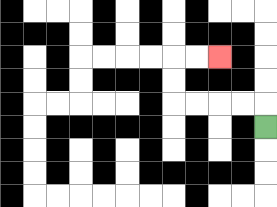{'start': '[11, 5]', 'end': '[9, 2]', 'path_directions': 'U,L,L,L,L,U,U,R,R', 'path_coordinates': '[[11, 5], [11, 4], [10, 4], [9, 4], [8, 4], [7, 4], [7, 3], [7, 2], [8, 2], [9, 2]]'}